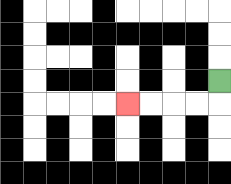{'start': '[9, 3]', 'end': '[5, 4]', 'path_directions': 'D,L,L,L,L', 'path_coordinates': '[[9, 3], [9, 4], [8, 4], [7, 4], [6, 4], [5, 4]]'}